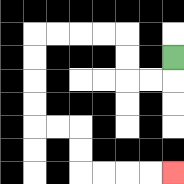{'start': '[7, 2]', 'end': '[7, 7]', 'path_directions': 'D,L,L,U,U,L,L,L,L,D,D,D,D,R,R,D,D,R,R,R,R', 'path_coordinates': '[[7, 2], [7, 3], [6, 3], [5, 3], [5, 2], [5, 1], [4, 1], [3, 1], [2, 1], [1, 1], [1, 2], [1, 3], [1, 4], [1, 5], [2, 5], [3, 5], [3, 6], [3, 7], [4, 7], [5, 7], [6, 7], [7, 7]]'}